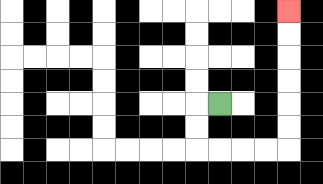{'start': '[9, 4]', 'end': '[12, 0]', 'path_directions': 'L,D,D,R,R,R,R,U,U,U,U,U,U', 'path_coordinates': '[[9, 4], [8, 4], [8, 5], [8, 6], [9, 6], [10, 6], [11, 6], [12, 6], [12, 5], [12, 4], [12, 3], [12, 2], [12, 1], [12, 0]]'}